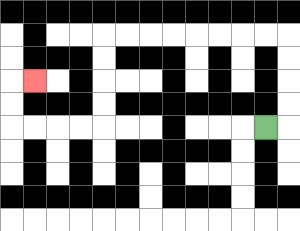{'start': '[11, 5]', 'end': '[1, 3]', 'path_directions': 'R,U,U,U,U,L,L,L,L,L,L,L,L,D,D,D,D,L,L,L,L,U,U,R', 'path_coordinates': '[[11, 5], [12, 5], [12, 4], [12, 3], [12, 2], [12, 1], [11, 1], [10, 1], [9, 1], [8, 1], [7, 1], [6, 1], [5, 1], [4, 1], [4, 2], [4, 3], [4, 4], [4, 5], [3, 5], [2, 5], [1, 5], [0, 5], [0, 4], [0, 3], [1, 3]]'}